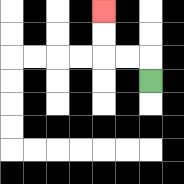{'start': '[6, 3]', 'end': '[4, 0]', 'path_directions': 'U,L,L,U,U', 'path_coordinates': '[[6, 3], [6, 2], [5, 2], [4, 2], [4, 1], [4, 0]]'}